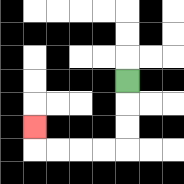{'start': '[5, 3]', 'end': '[1, 5]', 'path_directions': 'D,D,D,L,L,L,L,U', 'path_coordinates': '[[5, 3], [5, 4], [5, 5], [5, 6], [4, 6], [3, 6], [2, 6], [1, 6], [1, 5]]'}